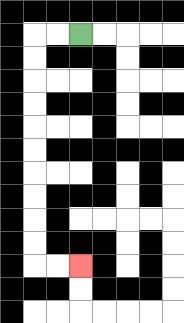{'start': '[3, 1]', 'end': '[3, 11]', 'path_directions': 'L,L,D,D,D,D,D,D,D,D,D,D,R,R', 'path_coordinates': '[[3, 1], [2, 1], [1, 1], [1, 2], [1, 3], [1, 4], [1, 5], [1, 6], [1, 7], [1, 8], [1, 9], [1, 10], [1, 11], [2, 11], [3, 11]]'}